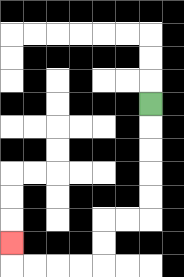{'start': '[6, 4]', 'end': '[0, 10]', 'path_directions': 'D,D,D,D,D,L,L,D,D,L,L,L,L,U', 'path_coordinates': '[[6, 4], [6, 5], [6, 6], [6, 7], [6, 8], [6, 9], [5, 9], [4, 9], [4, 10], [4, 11], [3, 11], [2, 11], [1, 11], [0, 11], [0, 10]]'}